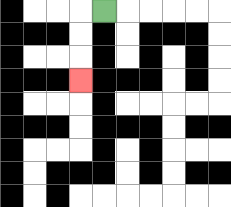{'start': '[4, 0]', 'end': '[3, 3]', 'path_directions': 'L,D,D,D', 'path_coordinates': '[[4, 0], [3, 0], [3, 1], [3, 2], [3, 3]]'}